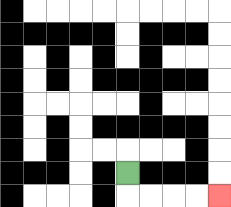{'start': '[5, 7]', 'end': '[9, 8]', 'path_directions': 'D,R,R,R,R', 'path_coordinates': '[[5, 7], [5, 8], [6, 8], [7, 8], [8, 8], [9, 8]]'}